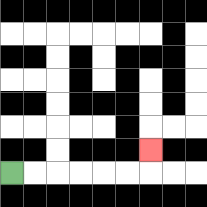{'start': '[0, 7]', 'end': '[6, 6]', 'path_directions': 'R,R,R,R,R,R,U', 'path_coordinates': '[[0, 7], [1, 7], [2, 7], [3, 7], [4, 7], [5, 7], [6, 7], [6, 6]]'}